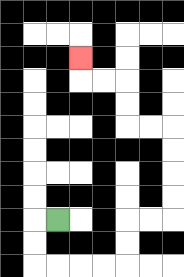{'start': '[2, 9]', 'end': '[3, 2]', 'path_directions': 'L,D,D,R,R,R,R,U,U,R,R,U,U,U,U,L,L,U,U,L,L,U', 'path_coordinates': '[[2, 9], [1, 9], [1, 10], [1, 11], [2, 11], [3, 11], [4, 11], [5, 11], [5, 10], [5, 9], [6, 9], [7, 9], [7, 8], [7, 7], [7, 6], [7, 5], [6, 5], [5, 5], [5, 4], [5, 3], [4, 3], [3, 3], [3, 2]]'}